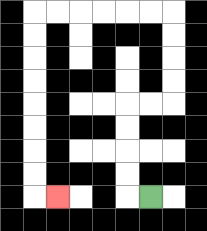{'start': '[6, 8]', 'end': '[2, 8]', 'path_directions': 'L,U,U,U,U,R,R,U,U,U,U,L,L,L,L,L,L,D,D,D,D,D,D,D,D,R', 'path_coordinates': '[[6, 8], [5, 8], [5, 7], [5, 6], [5, 5], [5, 4], [6, 4], [7, 4], [7, 3], [7, 2], [7, 1], [7, 0], [6, 0], [5, 0], [4, 0], [3, 0], [2, 0], [1, 0], [1, 1], [1, 2], [1, 3], [1, 4], [1, 5], [1, 6], [1, 7], [1, 8], [2, 8]]'}